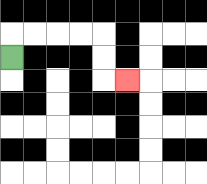{'start': '[0, 2]', 'end': '[5, 3]', 'path_directions': 'U,R,R,R,R,D,D,R', 'path_coordinates': '[[0, 2], [0, 1], [1, 1], [2, 1], [3, 1], [4, 1], [4, 2], [4, 3], [5, 3]]'}